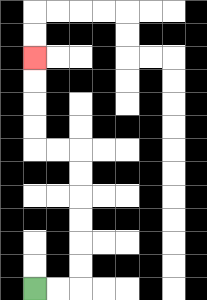{'start': '[1, 12]', 'end': '[1, 2]', 'path_directions': 'R,R,U,U,U,U,U,U,L,L,U,U,U,U', 'path_coordinates': '[[1, 12], [2, 12], [3, 12], [3, 11], [3, 10], [3, 9], [3, 8], [3, 7], [3, 6], [2, 6], [1, 6], [1, 5], [1, 4], [1, 3], [1, 2]]'}